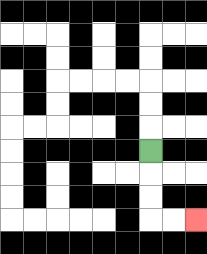{'start': '[6, 6]', 'end': '[8, 9]', 'path_directions': 'D,D,D,R,R', 'path_coordinates': '[[6, 6], [6, 7], [6, 8], [6, 9], [7, 9], [8, 9]]'}